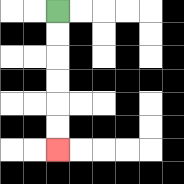{'start': '[2, 0]', 'end': '[2, 6]', 'path_directions': 'D,D,D,D,D,D', 'path_coordinates': '[[2, 0], [2, 1], [2, 2], [2, 3], [2, 4], [2, 5], [2, 6]]'}